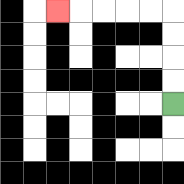{'start': '[7, 4]', 'end': '[2, 0]', 'path_directions': 'U,U,U,U,L,L,L,L,L', 'path_coordinates': '[[7, 4], [7, 3], [7, 2], [7, 1], [7, 0], [6, 0], [5, 0], [4, 0], [3, 0], [2, 0]]'}